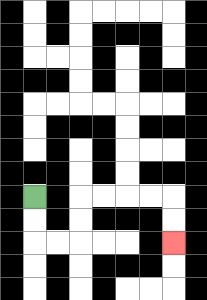{'start': '[1, 8]', 'end': '[7, 10]', 'path_directions': 'D,D,R,R,U,U,R,R,R,R,D,D', 'path_coordinates': '[[1, 8], [1, 9], [1, 10], [2, 10], [3, 10], [3, 9], [3, 8], [4, 8], [5, 8], [6, 8], [7, 8], [7, 9], [7, 10]]'}